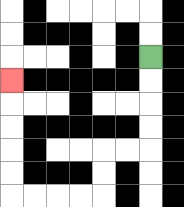{'start': '[6, 2]', 'end': '[0, 3]', 'path_directions': 'D,D,D,D,L,L,D,D,L,L,L,L,U,U,U,U,U', 'path_coordinates': '[[6, 2], [6, 3], [6, 4], [6, 5], [6, 6], [5, 6], [4, 6], [4, 7], [4, 8], [3, 8], [2, 8], [1, 8], [0, 8], [0, 7], [0, 6], [0, 5], [0, 4], [0, 3]]'}